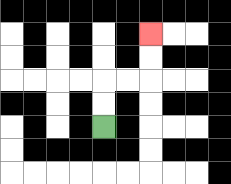{'start': '[4, 5]', 'end': '[6, 1]', 'path_directions': 'U,U,R,R,U,U', 'path_coordinates': '[[4, 5], [4, 4], [4, 3], [5, 3], [6, 3], [6, 2], [6, 1]]'}